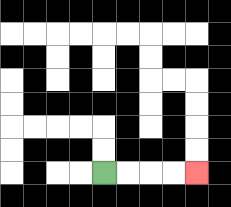{'start': '[4, 7]', 'end': '[8, 7]', 'path_directions': 'R,R,R,R', 'path_coordinates': '[[4, 7], [5, 7], [6, 7], [7, 7], [8, 7]]'}